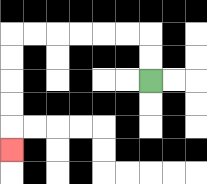{'start': '[6, 3]', 'end': '[0, 6]', 'path_directions': 'U,U,L,L,L,L,L,L,D,D,D,D,D', 'path_coordinates': '[[6, 3], [6, 2], [6, 1], [5, 1], [4, 1], [3, 1], [2, 1], [1, 1], [0, 1], [0, 2], [0, 3], [0, 4], [0, 5], [0, 6]]'}